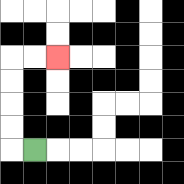{'start': '[1, 6]', 'end': '[2, 2]', 'path_directions': 'L,U,U,U,U,R,R', 'path_coordinates': '[[1, 6], [0, 6], [0, 5], [0, 4], [0, 3], [0, 2], [1, 2], [2, 2]]'}